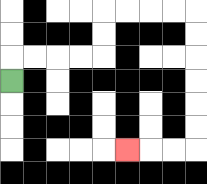{'start': '[0, 3]', 'end': '[5, 6]', 'path_directions': 'U,R,R,R,R,U,U,R,R,R,R,D,D,D,D,D,D,L,L,L', 'path_coordinates': '[[0, 3], [0, 2], [1, 2], [2, 2], [3, 2], [4, 2], [4, 1], [4, 0], [5, 0], [6, 0], [7, 0], [8, 0], [8, 1], [8, 2], [8, 3], [8, 4], [8, 5], [8, 6], [7, 6], [6, 6], [5, 6]]'}